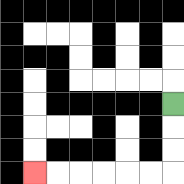{'start': '[7, 4]', 'end': '[1, 7]', 'path_directions': 'D,D,D,L,L,L,L,L,L', 'path_coordinates': '[[7, 4], [7, 5], [7, 6], [7, 7], [6, 7], [5, 7], [4, 7], [3, 7], [2, 7], [1, 7]]'}